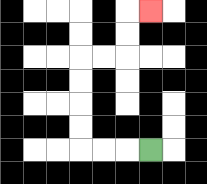{'start': '[6, 6]', 'end': '[6, 0]', 'path_directions': 'L,L,L,U,U,U,U,R,R,U,U,R', 'path_coordinates': '[[6, 6], [5, 6], [4, 6], [3, 6], [3, 5], [3, 4], [3, 3], [3, 2], [4, 2], [5, 2], [5, 1], [5, 0], [6, 0]]'}